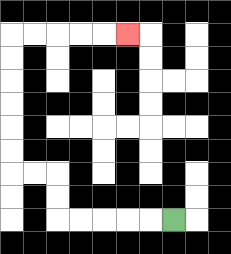{'start': '[7, 9]', 'end': '[5, 1]', 'path_directions': 'L,L,L,L,L,U,U,L,L,U,U,U,U,U,U,R,R,R,R,R', 'path_coordinates': '[[7, 9], [6, 9], [5, 9], [4, 9], [3, 9], [2, 9], [2, 8], [2, 7], [1, 7], [0, 7], [0, 6], [0, 5], [0, 4], [0, 3], [0, 2], [0, 1], [1, 1], [2, 1], [3, 1], [4, 1], [5, 1]]'}